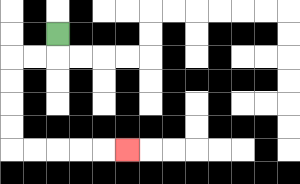{'start': '[2, 1]', 'end': '[5, 6]', 'path_directions': 'D,L,L,D,D,D,D,R,R,R,R,R', 'path_coordinates': '[[2, 1], [2, 2], [1, 2], [0, 2], [0, 3], [0, 4], [0, 5], [0, 6], [1, 6], [2, 6], [3, 6], [4, 6], [5, 6]]'}